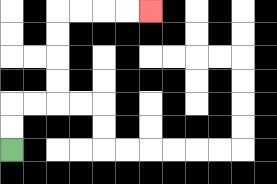{'start': '[0, 6]', 'end': '[6, 0]', 'path_directions': 'U,U,R,R,U,U,U,U,R,R,R,R', 'path_coordinates': '[[0, 6], [0, 5], [0, 4], [1, 4], [2, 4], [2, 3], [2, 2], [2, 1], [2, 0], [3, 0], [4, 0], [5, 0], [6, 0]]'}